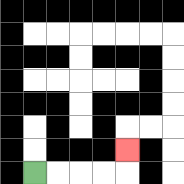{'start': '[1, 7]', 'end': '[5, 6]', 'path_directions': 'R,R,R,R,U', 'path_coordinates': '[[1, 7], [2, 7], [3, 7], [4, 7], [5, 7], [5, 6]]'}